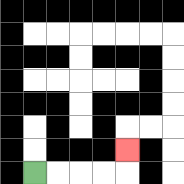{'start': '[1, 7]', 'end': '[5, 6]', 'path_directions': 'R,R,R,R,U', 'path_coordinates': '[[1, 7], [2, 7], [3, 7], [4, 7], [5, 7], [5, 6]]'}